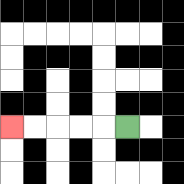{'start': '[5, 5]', 'end': '[0, 5]', 'path_directions': 'L,L,L,L,L', 'path_coordinates': '[[5, 5], [4, 5], [3, 5], [2, 5], [1, 5], [0, 5]]'}